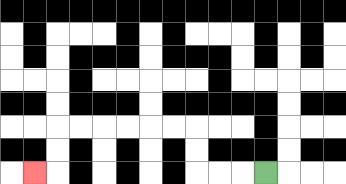{'start': '[11, 7]', 'end': '[1, 7]', 'path_directions': 'L,L,L,U,U,L,L,L,L,L,L,D,D,L', 'path_coordinates': '[[11, 7], [10, 7], [9, 7], [8, 7], [8, 6], [8, 5], [7, 5], [6, 5], [5, 5], [4, 5], [3, 5], [2, 5], [2, 6], [2, 7], [1, 7]]'}